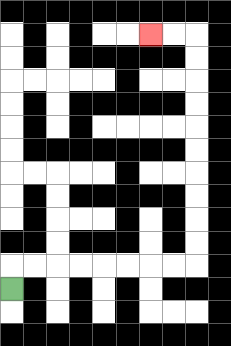{'start': '[0, 12]', 'end': '[6, 1]', 'path_directions': 'U,R,R,R,R,R,R,R,R,U,U,U,U,U,U,U,U,U,U,L,L', 'path_coordinates': '[[0, 12], [0, 11], [1, 11], [2, 11], [3, 11], [4, 11], [5, 11], [6, 11], [7, 11], [8, 11], [8, 10], [8, 9], [8, 8], [8, 7], [8, 6], [8, 5], [8, 4], [8, 3], [8, 2], [8, 1], [7, 1], [6, 1]]'}